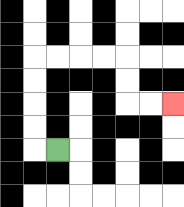{'start': '[2, 6]', 'end': '[7, 4]', 'path_directions': 'L,U,U,U,U,R,R,R,R,D,D,R,R', 'path_coordinates': '[[2, 6], [1, 6], [1, 5], [1, 4], [1, 3], [1, 2], [2, 2], [3, 2], [4, 2], [5, 2], [5, 3], [5, 4], [6, 4], [7, 4]]'}